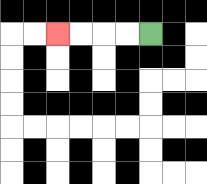{'start': '[6, 1]', 'end': '[2, 1]', 'path_directions': 'L,L,L,L', 'path_coordinates': '[[6, 1], [5, 1], [4, 1], [3, 1], [2, 1]]'}